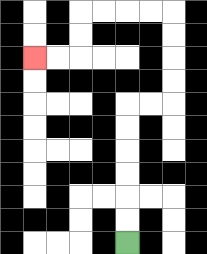{'start': '[5, 10]', 'end': '[1, 2]', 'path_directions': 'U,U,U,U,U,U,R,R,U,U,U,U,L,L,L,L,D,D,L,L', 'path_coordinates': '[[5, 10], [5, 9], [5, 8], [5, 7], [5, 6], [5, 5], [5, 4], [6, 4], [7, 4], [7, 3], [7, 2], [7, 1], [7, 0], [6, 0], [5, 0], [4, 0], [3, 0], [3, 1], [3, 2], [2, 2], [1, 2]]'}